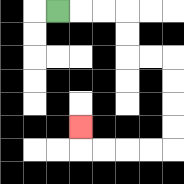{'start': '[2, 0]', 'end': '[3, 5]', 'path_directions': 'R,R,R,D,D,R,R,D,D,D,D,L,L,L,L,U', 'path_coordinates': '[[2, 0], [3, 0], [4, 0], [5, 0], [5, 1], [5, 2], [6, 2], [7, 2], [7, 3], [7, 4], [7, 5], [7, 6], [6, 6], [5, 6], [4, 6], [3, 6], [3, 5]]'}